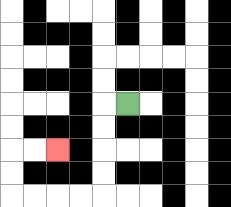{'start': '[5, 4]', 'end': '[2, 6]', 'path_directions': 'L,D,D,D,D,L,L,L,L,U,U,R,R', 'path_coordinates': '[[5, 4], [4, 4], [4, 5], [4, 6], [4, 7], [4, 8], [3, 8], [2, 8], [1, 8], [0, 8], [0, 7], [0, 6], [1, 6], [2, 6]]'}